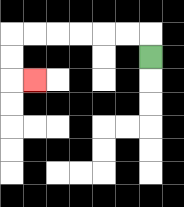{'start': '[6, 2]', 'end': '[1, 3]', 'path_directions': 'U,L,L,L,L,L,L,D,D,R', 'path_coordinates': '[[6, 2], [6, 1], [5, 1], [4, 1], [3, 1], [2, 1], [1, 1], [0, 1], [0, 2], [0, 3], [1, 3]]'}